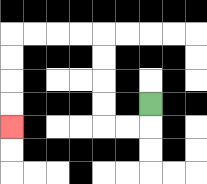{'start': '[6, 4]', 'end': '[0, 5]', 'path_directions': 'D,L,L,U,U,U,U,L,L,L,L,D,D,D,D', 'path_coordinates': '[[6, 4], [6, 5], [5, 5], [4, 5], [4, 4], [4, 3], [4, 2], [4, 1], [3, 1], [2, 1], [1, 1], [0, 1], [0, 2], [0, 3], [0, 4], [0, 5]]'}